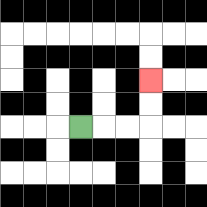{'start': '[3, 5]', 'end': '[6, 3]', 'path_directions': 'R,R,R,U,U', 'path_coordinates': '[[3, 5], [4, 5], [5, 5], [6, 5], [6, 4], [6, 3]]'}